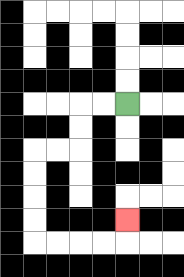{'start': '[5, 4]', 'end': '[5, 9]', 'path_directions': 'L,L,D,D,L,L,D,D,D,D,R,R,R,R,U', 'path_coordinates': '[[5, 4], [4, 4], [3, 4], [3, 5], [3, 6], [2, 6], [1, 6], [1, 7], [1, 8], [1, 9], [1, 10], [2, 10], [3, 10], [4, 10], [5, 10], [5, 9]]'}